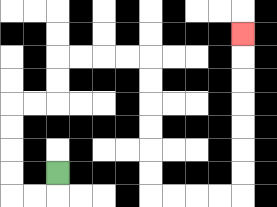{'start': '[2, 7]', 'end': '[10, 1]', 'path_directions': 'D,L,L,U,U,U,U,R,R,U,U,R,R,R,R,D,D,D,D,D,D,R,R,R,R,U,U,U,U,U,U,U', 'path_coordinates': '[[2, 7], [2, 8], [1, 8], [0, 8], [0, 7], [0, 6], [0, 5], [0, 4], [1, 4], [2, 4], [2, 3], [2, 2], [3, 2], [4, 2], [5, 2], [6, 2], [6, 3], [6, 4], [6, 5], [6, 6], [6, 7], [6, 8], [7, 8], [8, 8], [9, 8], [10, 8], [10, 7], [10, 6], [10, 5], [10, 4], [10, 3], [10, 2], [10, 1]]'}